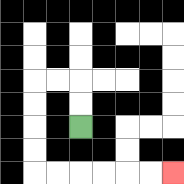{'start': '[3, 5]', 'end': '[7, 7]', 'path_directions': 'U,U,L,L,D,D,D,D,R,R,R,R,R,R', 'path_coordinates': '[[3, 5], [3, 4], [3, 3], [2, 3], [1, 3], [1, 4], [1, 5], [1, 6], [1, 7], [2, 7], [3, 7], [4, 7], [5, 7], [6, 7], [7, 7]]'}